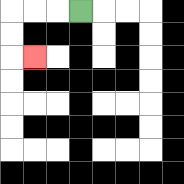{'start': '[3, 0]', 'end': '[1, 2]', 'path_directions': 'L,L,L,D,D,R', 'path_coordinates': '[[3, 0], [2, 0], [1, 0], [0, 0], [0, 1], [0, 2], [1, 2]]'}